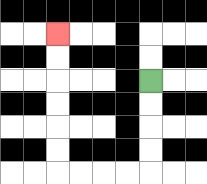{'start': '[6, 3]', 'end': '[2, 1]', 'path_directions': 'D,D,D,D,L,L,L,L,U,U,U,U,U,U', 'path_coordinates': '[[6, 3], [6, 4], [6, 5], [6, 6], [6, 7], [5, 7], [4, 7], [3, 7], [2, 7], [2, 6], [2, 5], [2, 4], [2, 3], [2, 2], [2, 1]]'}